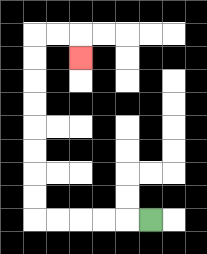{'start': '[6, 9]', 'end': '[3, 2]', 'path_directions': 'L,L,L,L,L,U,U,U,U,U,U,U,U,R,R,D', 'path_coordinates': '[[6, 9], [5, 9], [4, 9], [3, 9], [2, 9], [1, 9], [1, 8], [1, 7], [1, 6], [1, 5], [1, 4], [1, 3], [1, 2], [1, 1], [2, 1], [3, 1], [3, 2]]'}